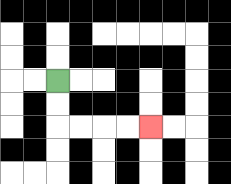{'start': '[2, 3]', 'end': '[6, 5]', 'path_directions': 'D,D,R,R,R,R', 'path_coordinates': '[[2, 3], [2, 4], [2, 5], [3, 5], [4, 5], [5, 5], [6, 5]]'}